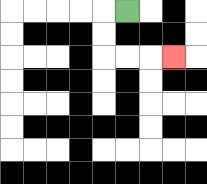{'start': '[5, 0]', 'end': '[7, 2]', 'path_directions': 'L,D,D,R,R,R', 'path_coordinates': '[[5, 0], [4, 0], [4, 1], [4, 2], [5, 2], [6, 2], [7, 2]]'}